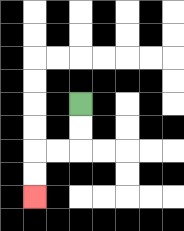{'start': '[3, 4]', 'end': '[1, 8]', 'path_directions': 'D,D,L,L,D,D', 'path_coordinates': '[[3, 4], [3, 5], [3, 6], [2, 6], [1, 6], [1, 7], [1, 8]]'}